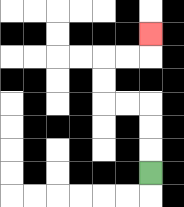{'start': '[6, 7]', 'end': '[6, 1]', 'path_directions': 'U,U,U,L,L,U,U,R,R,U', 'path_coordinates': '[[6, 7], [6, 6], [6, 5], [6, 4], [5, 4], [4, 4], [4, 3], [4, 2], [5, 2], [6, 2], [6, 1]]'}